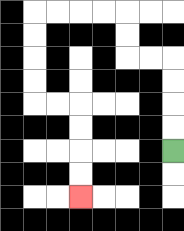{'start': '[7, 6]', 'end': '[3, 8]', 'path_directions': 'U,U,U,U,L,L,U,U,L,L,L,L,D,D,D,D,R,R,D,D,D,D', 'path_coordinates': '[[7, 6], [7, 5], [7, 4], [7, 3], [7, 2], [6, 2], [5, 2], [5, 1], [5, 0], [4, 0], [3, 0], [2, 0], [1, 0], [1, 1], [1, 2], [1, 3], [1, 4], [2, 4], [3, 4], [3, 5], [3, 6], [3, 7], [3, 8]]'}